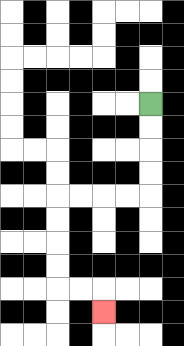{'start': '[6, 4]', 'end': '[4, 13]', 'path_directions': 'D,D,D,D,L,L,L,L,D,D,D,D,R,R,D', 'path_coordinates': '[[6, 4], [6, 5], [6, 6], [6, 7], [6, 8], [5, 8], [4, 8], [3, 8], [2, 8], [2, 9], [2, 10], [2, 11], [2, 12], [3, 12], [4, 12], [4, 13]]'}